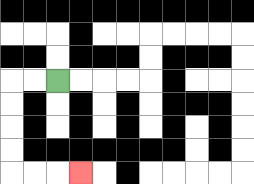{'start': '[2, 3]', 'end': '[3, 7]', 'path_directions': 'L,L,D,D,D,D,R,R,R', 'path_coordinates': '[[2, 3], [1, 3], [0, 3], [0, 4], [0, 5], [0, 6], [0, 7], [1, 7], [2, 7], [3, 7]]'}